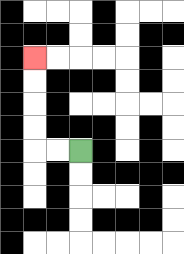{'start': '[3, 6]', 'end': '[1, 2]', 'path_directions': 'L,L,U,U,U,U', 'path_coordinates': '[[3, 6], [2, 6], [1, 6], [1, 5], [1, 4], [1, 3], [1, 2]]'}